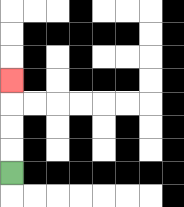{'start': '[0, 7]', 'end': '[0, 3]', 'path_directions': 'U,U,U,U', 'path_coordinates': '[[0, 7], [0, 6], [0, 5], [0, 4], [0, 3]]'}